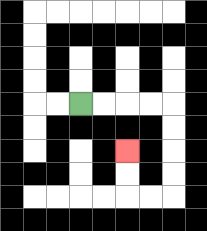{'start': '[3, 4]', 'end': '[5, 6]', 'path_directions': 'R,R,R,R,D,D,D,D,L,L,U,U', 'path_coordinates': '[[3, 4], [4, 4], [5, 4], [6, 4], [7, 4], [7, 5], [7, 6], [7, 7], [7, 8], [6, 8], [5, 8], [5, 7], [5, 6]]'}